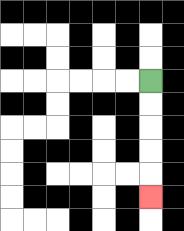{'start': '[6, 3]', 'end': '[6, 8]', 'path_directions': 'D,D,D,D,D', 'path_coordinates': '[[6, 3], [6, 4], [6, 5], [6, 6], [6, 7], [6, 8]]'}